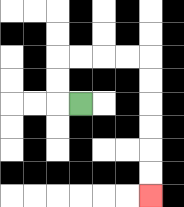{'start': '[3, 4]', 'end': '[6, 8]', 'path_directions': 'L,U,U,R,R,R,R,D,D,D,D,D,D', 'path_coordinates': '[[3, 4], [2, 4], [2, 3], [2, 2], [3, 2], [4, 2], [5, 2], [6, 2], [6, 3], [6, 4], [6, 5], [6, 6], [6, 7], [6, 8]]'}